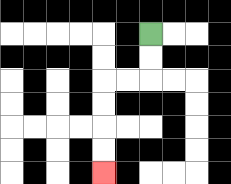{'start': '[6, 1]', 'end': '[4, 7]', 'path_directions': 'D,D,L,L,D,D,D,D', 'path_coordinates': '[[6, 1], [6, 2], [6, 3], [5, 3], [4, 3], [4, 4], [4, 5], [4, 6], [4, 7]]'}